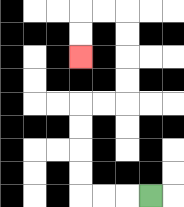{'start': '[6, 8]', 'end': '[3, 2]', 'path_directions': 'L,L,L,U,U,U,U,R,R,U,U,U,U,L,L,D,D', 'path_coordinates': '[[6, 8], [5, 8], [4, 8], [3, 8], [3, 7], [3, 6], [3, 5], [3, 4], [4, 4], [5, 4], [5, 3], [5, 2], [5, 1], [5, 0], [4, 0], [3, 0], [3, 1], [3, 2]]'}